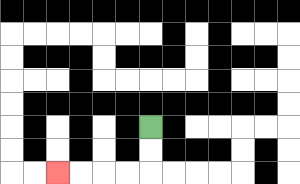{'start': '[6, 5]', 'end': '[2, 7]', 'path_directions': 'D,D,L,L,L,L', 'path_coordinates': '[[6, 5], [6, 6], [6, 7], [5, 7], [4, 7], [3, 7], [2, 7]]'}